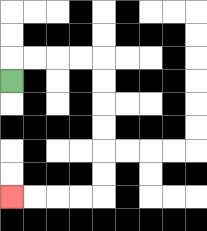{'start': '[0, 3]', 'end': '[0, 8]', 'path_directions': 'U,R,R,R,R,D,D,D,D,D,D,L,L,L,L', 'path_coordinates': '[[0, 3], [0, 2], [1, 2], [2, 2], [3, 2], [4, 2], [4, 3], [4, 4], [4, 5], [4, 6], [4, 7], [4, 8], [3, 8], [2, 8], [1, 8], [0, 8]]'}